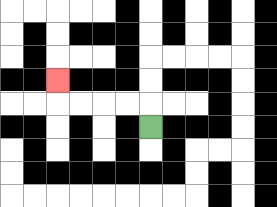{'start': '[6, 5]', 'end': '[2, 3]', 'path_directions': 'U,L,L,L,L,U', 'path_coordinates': '[[6, 5], [6, 4], [5, 4], [4, 4], [3, 4], [2, 4], [2, 3]]'}